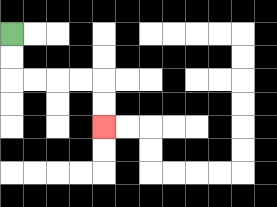{'start': '[0, 1]', 'end': '[4, 5]', 'path_directions': 'D,D,R,R,R,R,D,D', 'path_coordinates': '[[0, 1], [0, 2], [0, 3], [1, 3], [2, 3], [3, 3], [4, 3], [4, 4], [4, 5]]'}